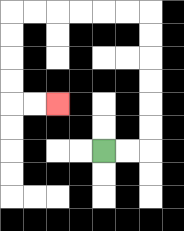{'start': '[4, 6]', 'end': '[2, 4]', 'path_directions': 'R,R,U,U,U,U,U,U,L,L,L,L,L,L,D,D,D,D,R,R', 'path_coordinates': '[[4, 6], [5, 6], [6, 6], [6, 5], [6, 4], [6, 3], [6, 2], [6, 1], [6, 0], [5, 0], [4, 0], [3, 0], [2, 0], [1, 0], [0, 0], [0, 1], [0, 2], [0, 3], [0, 4], [1, 4], [2, 4]]'}